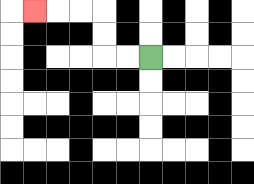{'start': '[6, 2]', 'end': '[1, 0]', 'path_directions': 'L,L,U,U,L,L,L', 'path_coordinates': '[[6, 2], [5, 2], [4, 2], [4, 1], [4, 0], [3, 0], [2, 0], [1, 0]]'}